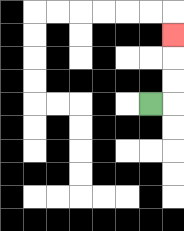{'start': '[6, 4]', 'end': '[7, 1]', 'path_directions': 'R,U,U,U', 'path_coordinates': '[[6, 4], [7, 4], [7, 3], [7, 2], [7, 1]]'}